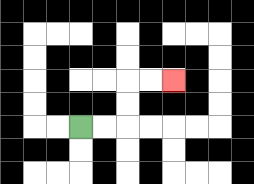{'start': '[3, 5]', 'end': '[7, 3]', 'path_directions': 'R,R,U,U,R,R', 'path_coordinates': '[[3, 5], [4, 5], [5, 5], [5, 4], [5, 3], [6, 3], [7, 3]]'}